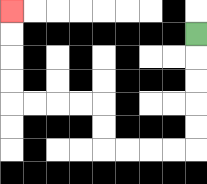{'start': '[8, 1]', 'end': '[0, 0]', 'path_directions': 'D,D,D,D,D,L,L,L,L,U,U,L,L,L,L,U,U,U,U', 'path_coordinates': '[[8, 1], [8, 2], [8, 3], [8, 4], [8, 5], [8, 6], [7, 6], [6, 6], [5, 6], [4, 6], [4, 5], [4, 4], [3, 4], [2, 4], [1, 4], [0, 4], [0, 3], [0, 2], [0, 1], [0, 0]]'}